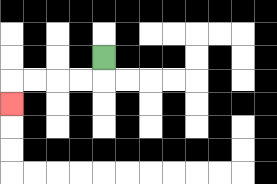{'start': '[4, 2]', 'end': '[0, 4]', 'path_directions': 'D,L,L,L,L,D', 'path_coordinates': '[[4, 2], [4, 3], [3, 3], [2, 3], [1, 3], [0, 3], [0, 4]]'}